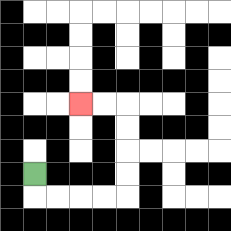{'start': '[1, 7]', 'end': '[3, 4]', 'path_directions': 'D,R,R,R,R,U,U,U,U,L,L', 'path_coordinates': '[[1, 7], [1, 8], [2, 8], [3, 8], [4, 8], [5, 8], [5, 7], [5, 6], [5, 5], [5, 4], [4, 4], [3, 4]]'}